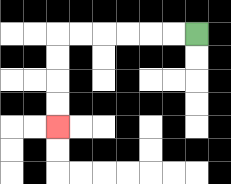{'start': '[8, 1]', 'end': '[2, 5]', 'path_directions': 'L,L,L,L,L,L,D,D,D,D', 'path_coordinates': '[[8, 1], [7, 1], [6, 1], [5, 1], [4, 1], [3, 1], [2, 1], [2, 2], [2, 3], [2, 4], [2, 5]]'}